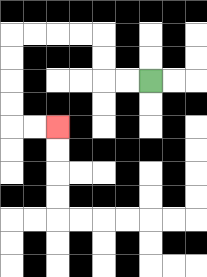{'start': '[6, 3]', 'end': '[2, 5]', 'path_directions': 'L,L,U,U,L,L,L,L,D,D,D,D,R,R', 'path_coordinates': '[[6, 3], [5, 3], [4, 3], [4, 2], [4, 1], [3, 1], [2, 1], [1, 1], [0, 1], [0, 2], [0, 3], [0, 4], [0, 5], [1, 5], [2, 5]]'}